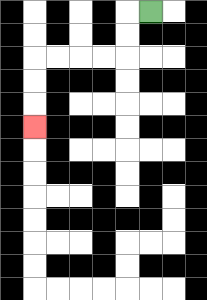{'start': '[6, 0]', 'end': '[1, 5]', 'path_directions': 'L,D,D,L,L,L,L,D,D,D', 'path_coordinates': '[[6, 0], [5, 0], [5, 1], [5, 2], [4, 2], [3, 2], [2, 2], [1, 2], [1, 3], [1, 4], [1, 5]]'}